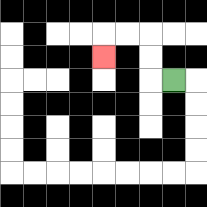{'start': '[7, 3]', 'end': '[4, 2]', 'path_directions': 'L,U,U,L,L,D', 'path_coordinates': '[[7, 3], [6, 3], [6, 2], [6, 1], [5, 1], [4, 1], [4, 2]]'}